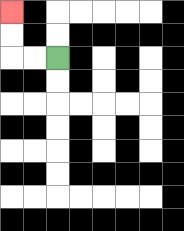{'start': '[2, 2]', 'end': '[0, 0]', 'path_directions': 'L,L,U,U', 'path_coordinates': '[[2, 2], [1, 2], [0, 2], [0, 1], [0, 0]]'}